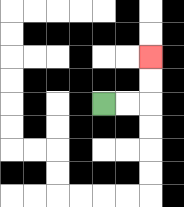{'start': '[4, 4]', 'end': '[6, 2]', 'path_directions': 'R,R,U,U', 'path_coordinates': '[[4, 4], [5, 4], [6, 4], [6, 3], [6, 2]]'}